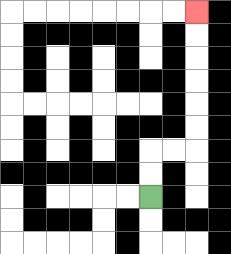{'start': '[6, 8]', 'end': '[8, 0]', 'path_directions': 'U,U,R,R,U,U,U,U,U,U', 'path_coordinates': '[[6, 8], [6, 7], [6, 6], [7, 6], [8, 6], [8, 5], [8, 4], [8, 3], [8, 2], [8, 1], [8, 0]]'}